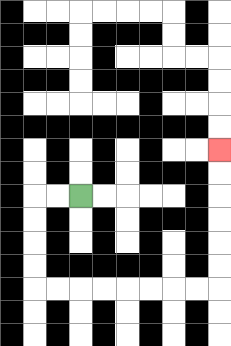{'start': '[3, 8]', 'end': '[9, 6]', 'path_directions': 'L,L,D,D,D,D,R,R,R,R,R,R,R,R,U,U,U,U,U,U', 'path_coordinates': '[[3, 8], [2, 8], [1, 8], [1, 9], [1, 10], [1, 11], [1, 12], [2, 12], [3, 12], [4, 12], [5, 12], [6, 12], [7, 12], [8, 12], [9, 12], [9, 11], [9, 10], [9, 9], [9, 8], [9, 7], [9, 6]]'}